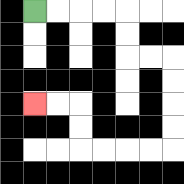{'start': '[1, 0]', 'end': '[1, 4]', 'path_directions': 'R,R,R,R,D,D,R,R,D,D,D,D,L,L,L,L,U,U,L,L', 'path_coordinates': '[[1, 0], [2, 0], [3, 0], [4, 0], [5, 0], [5, 1], [5, 2], [6, 2], [7, 2], [7, 3], [7, 4], [7, 5], [7, 6], [6, 6], [5, 6], [4, 6], [3, 6], [3, 5], [3, 4], [2, 4], [1, 4]]'}